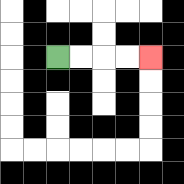{'start': '[2, 2]', 'end': '[6, 2]', 'path_directions': 'R,R,R,R', 'path_coordinates': '[[2, 2], [3, 2], [4, 2], [5, 2], [6, 2]]'}